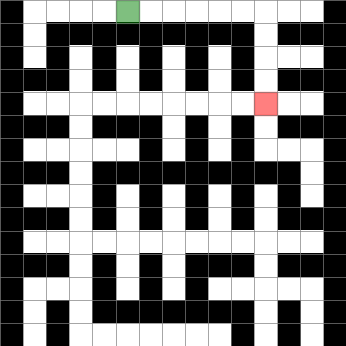{'start': '[5, 0]', 'end': '[11, 4]', 'path_directions': 'R,R,R,R,R,R,D,D,D,D', 'path_coordinates': '[[5, 0], [6, 0], [7, 0], [8, 0], [9, 0], [10, 0], [11, 0], [11, 1], [11, 2], [11, 3], [11, 4]]'}